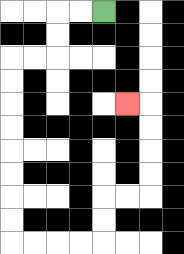{'start': '[4, 0]', 'end': '[5, 4]', 'path_directions': 'L,L,D,D,L,L,D,D,D,D,D,D,D,D,R,R,R,R,U,U,R,R,U,U,U,U,L', 'path_coordinates': '[[4, 0], [3, 0], [2, 0], [2, 1], [2, 2], [1, 2], [0, 2], [0, 3], [0, 4], [0, 5], [0, 6], [0, 7], [0, 8], [0, 9], [0, 10], [1, 10], [2, 10], [3, 10], [4, 10], [4, 9], [4, 8], [5, 8], [6, 8], [6, 7], [6, 6], [6, 5], [6, 4], [5, 4]]'}